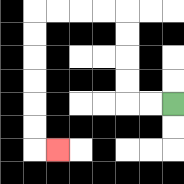{'start': '[7, 4]', 'end': '[2, 6]', 'path_directions': 'L,L,U,U,U,U,L,L,L,L,D,D,D,D,D,D,R', 'path_coordinates': '[[7, 4], [6, 4], [5, 4], [5, 3], [5, 2], [5, 1], [5, 0], [4, 0], [3, 0], [2, 0], [1, 0], [1, 1], [1, 2], [1, 3], [1, 4], [1, 5], [1, 6], [2, 6]]'}